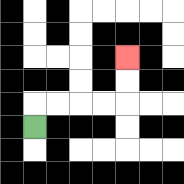{'start': '[1, 5]', 'end': '[5, 2]', 'path_directions': 'U,R,R,R,R,U,U', 'path_coordinates': '[[1, 5], [1, 4], [2, 4], [3, 4], [4, 4], [5, 4], [5, 3], [5, 2]]'}